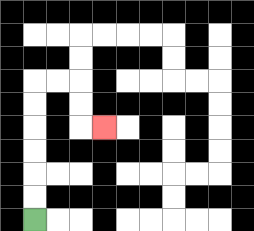{'start': '[1, 9]', 'end': '[4, 5]', 'path_directions': 'U,U,U,U,U,U,R,R,D,D,R', 'path_coordinates': '[[1, 9], [1, 8], [1, 7], [1, 6], [1, 5], [1, 4], [1, 3], [2, 3], [3, 3], [3, 4], [3, 5], [4, 5]]'}